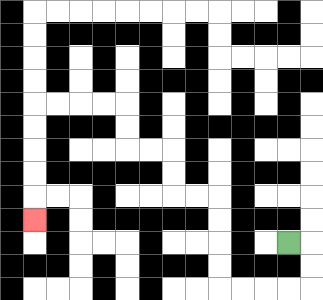{'start': '[12, 10]', 'end': '[1, 9]', 'path_directions': 'R,D,D,L,L,L,L,U,U,U,U,L,L,U,U,L,L,U,U,L,L,L,L,D,D,D,D,D', 'path_coordinates': '[[12, 10], [13, 10], [13, 11], [13, 12], [12, 12], [11, 12], [10, 12], [9, 12], [9, 11], [9, 10], [9, 9], [9, 8], [8, 8], [7, 8], [7, 7], [7, 6], [6, 6], [5, 6], [5, 5], [5, 4], [4, 4], [3, 4], [2, 4], [1, 4], [1, 5], [1, 6], [1, 7], [1, 8], [1, 9]]'}